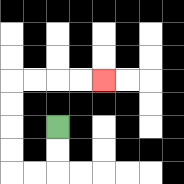{'start': '[2, 5]', 'end': '[4, 3]', 'path_directions': 'D,D,L,L,U,U,U,U,R,R,R,R', 'path_coordinates': '[[2, 5], [2, 6], [2, 7], [1, 7], [0, 7], [0, 6], [0, 5], [0, 4], [0, 3], [1, 3], [2, 3], [3, 3], [4, 3]]'}